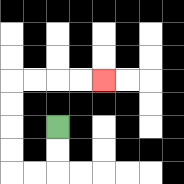{'start': '[2, 5]', 'end': '[4, 3]', 'path_directions': 'D,D,L,L,U,U,U,U,R,R,R,R', 'path_coordinates': '[[2, 5], [2, 6], [2, 7], [1, 7], [0, 7], [0, 6], [0, 5], [0, 4], [0, 3], [1, 3], [2, 3], [3, 3], [4, 3]]'}